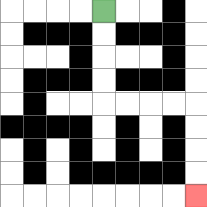{'start': '[4, 0]', 'end': '[8, 8]', 'path_directions': 'D,D,D,D,R,R,R,R,D,D,D,D', 'path_coordinates': '[[4, 0], [4, 1], [4, 2], [4, 3], [4, 4], [5, 4], [6, 4], [7, 4], [8, 4], [8, 5], [8, 6], [8, 7], [8, 8]]'}